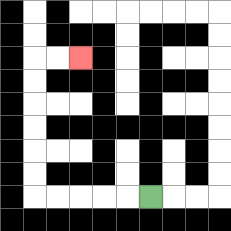{'start': '[6, 8]', 'end': '[3, 2]', 'path_directions': 'L,L,L,L,L,U,U,U,U,U,U,R,R', 'path_coordinates': '[[6, 8], [5, 8], [4, 8], [3, 8], [2, 8], [1, 8], [1, 7], [1, 6], [1, 5], [1, 4], [1, 3], [1, 2], [2, 2], [3, 2]]'}